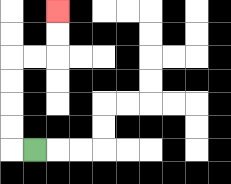{'start': '[1, 6]', 'end': '[2, 0]', 'path_directions': 'L,U,U,U,U,R,R,U,U', 'path_coordinates': '[[1, 6], [0, 6], [0, 5], [0, 4], [0, 3], [0, 2], [1, 2], [2, 2], [2, 1], [2, 0]]'}